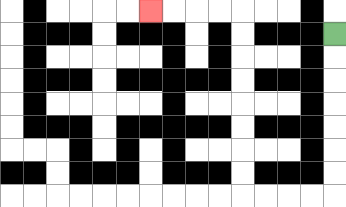{'start': '[14, 1]', 'end': '[6, 0]', 'path_directions': 'D,D,D,D,D,D,D,L,L,L,L,U,U,U,U,U,U,U,U,L,L,L,L', 'path_coordinates': '[[14, 1], [14, 2], [14, 3], [14, 4], [14, 5], [14, 6], [14, 7], [14, 8], [13, 8], [12, 8], [11, 8], [10, 8], [10, 7], [10, 6], [10, 5], [10, 4], [10, 3], [10, 2], [10, 1], [10, 0], [9, 0], [8, 0], [7, 0], [6, 0]]'}